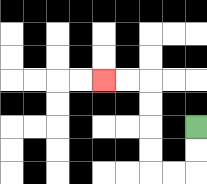{'start': '[8, 5]', 'end': '[4, 3]', 'path_directions': 'D,D,L,L,U,U,U,U,L,L', 'path_coordinates': '[[8, 5], [8, 6], [8, 7], [7, 7], [6, 7], [6, 6], [6, 5], [6, 4], [6, 3], [5, 3], [4, 3]]'}